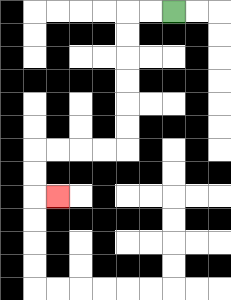{'start': '[7, 0]', 'end': '[2, 8]', 'path_directions': 'L,L,D,D,D,D,D,D,L,L,L,L,D,D,R', 'path_coordinates': '[[7, 0], [6, 0], [5, 0], [5, 1], [5, 2], [5, 3], [5, 4], [5, 5], [5, 6], [4, 6], [3, 6], [2, 6], [1, 6], [1, 7], [1, 8], [2, 8]]'}